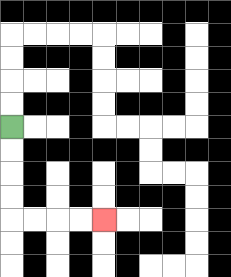{'start': '[0, 5]', 'end': '[4, 9]', 'path_directions': 'D,D,D,D,R,R,R,R', 'path_coordinates': '[[0, 5], [0, 6], [0, 7], [0, 8], [0, 9], [1, 9], [2, 9], [3, 9], [4, 9]]'}